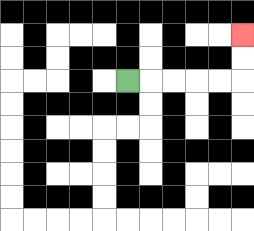{'start': '[5, 3]', 'end': '[10, 1]', 'path_directions': 'R,R,R,R,R,U,U', 'path_coordinates': '[[5, 3], [6, 3], [7, 3], [8, 3], [9, 3], [10, 3], [10, 2], [10, 1]]'}